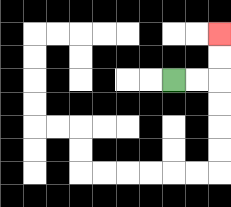{'start': '[7, 3]', 'end': '[9, 1]', 'path_directions': 'R,R,U,U', 'path_coordinates': '[[7, 3], [8, 3], [9, 3], [9, 2], [9, 1]]'}